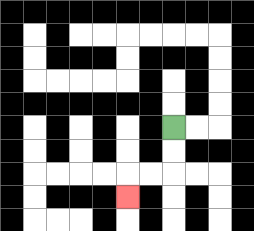{'start': '[7, 5]', 'end': '[5, 8]', 'path_directions': 'D,D,L,L,D', 'path_coordinates': '[[7, 5], [7, 6], [7, 7], [6, 7], [5, 7], [5, 8]]'}